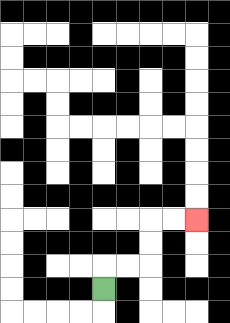{'start': '[4, 12]', 'end': '[8, 9]', 'path_directions': 'U,R,R,U,U,R,R', 'path_coordinates': '[[4, 12], [4, 11], [5, 11], [6, 11], [6, 10], [6, 9], [7, 9], [8, 9]]'}